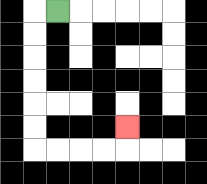{'start': '[2, 0]', 'end': '[5, 5]', 'path_directions': 'L,D,D,D,D,D,D,R,R,R,R,U', 'path_coordinates': '[[2, 0], [1, 0], [1, 1], [1, 2], [1, 3], [1, 4], [1, 5], [1, 6], [2, 6], [3, 6], [4, 6], [5, 6], [5, 5]]'}